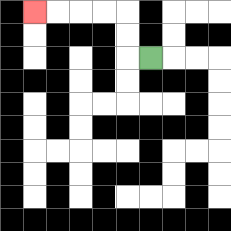{'start': '[6, 2]', 'end': '[1, 0]', 'path_directions': 'L,U,U,L,L,L,L', 'path_coordinates': '[[6, 2], [5, 2], [5, 1], [5, 0], [4, 0], [3, 0], [2, 0], [1, 0]]'}